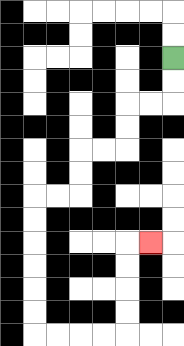{'start': '[7, 2]', 'end': '[6, 10]', 'path_directions': 'D,D,L,L,D,D,L,L,D,D,L,L,D,D,D,D,D,D,R,R,R,R,U,U,U,U,R', 'path_coordinates': '[[7, 2], [7, 3], [7, 4], [6, 4], [5, 4], [5, 5], [5, 6], [4, 6], [3, 6], [3, 7], [3, 8], [2, 8], [1, 8], [1, 9], [1, 10], [1, 11], [1, 12], [1, 13], [1, 14], [2, 14], [3, 14], [4, 14], [5, 14], [5, 13], [5, 12], [5, 11], [5, 10], [6, 10]]'}